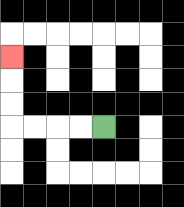{'start': '[4, 5]', 'end': '[0, 2]', 'path_directions': 'L,L,L,L,U,U,U', 'path_coordinates': '[[4, 5], [3, 5], [2, 5], [1, 5], [0, 5], [0, 4], [0, 3], [0, 2]]'}